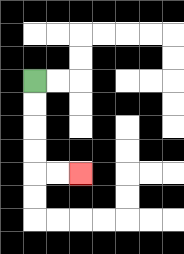{'start': '[1, 3]', 'end': '[3, 7]', 'path_directions': 'D,D,D,D,R,R', 'path_coordinates': '[[1, 3], [1, 4], [1, 5], [1, 6], [1, 7], [2, 7], [3, 7]]'}